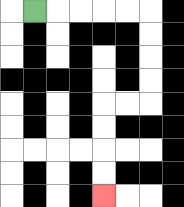{'start': '[1, 0]', 'end': '[4, 8]', 'path_directions': 'R,R,R,R,R,D,D,D,D,L,L,D,D,D,D', 'path_coordinates': '[[1, 0], [2, 0], [3, 0], [4, 0], [5, 0], [6, 0], [6, 1], [6, 2], [6, 3], [6, 4], [5, 4], [4, 4], [4, 5], [4, 6], [4, 7], [4, 8]]'}